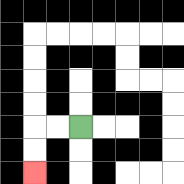{'start': '[3, 5]', 'end': '[1, 7]', 'path_directions': 'L,L,D,D', 'path_coordinates': '[[3, 5], [2, 5], [1, 5], [1, 6], [1, 7]]'}